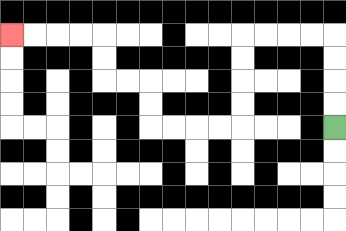{'start': '[14, 5]', 'end': '[0, 1]', 'path_directions': 'U,U,U,U,L,L,L,L,D,D,D,D,L,L,L,L,U,U,L,L,U,U,L,L,L,L', 'path_coordinates': '[[14, 5], [14, 4], [14, 3], [14, 2], [14, 1], [13, 1], [12, 1], [11, 1], [10, 1], [10, 2], [10, 3], [10, 4], [10, 5], [9, 5], [8, 5], [7, 5], [6, 5], [6, 4], [6, 3], [5, 3], [4, 3], [4, 2], [4, 1], [3, 1], [2, 1], [1, 1], [0, 1]]'}